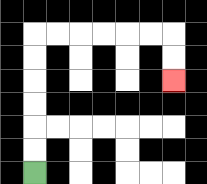{'start': '[1, 7]', 'end': '[7, 3]', 'path_directions': 'U,U,U,U,U,U,R,R,R,R,R,R,D,D', 'path_coordinates': '[[1, 7], [1, 6], [1, 5], [1, 4], [1, 3], [1, 2], [1, 1], [2, 1], [3, 1], [4, 1], [5, 1], [6, 1], [7, 1], [7, 2], [7, 3]]'}